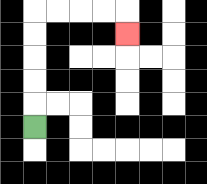{'start': '[1, 5]', 'end': '[5, 1]', 'path_directions': 'U,U,U,U,U,R,R,R,R,D', 'path_coordinates': '[[1, 5], [1, 4], [1, 3], [1, 2], [1, 1], [1, 0], [2, 0], [3, 0], [4, 0], [5, 0], [5, 1]]'}